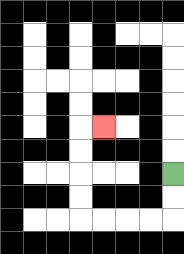{'start': '[7, 7]', 'end': '[4, 5]', 'path_directions': 'D,D,L,L,L,L,U,U,U,U,R', 'path_coordinates': '[[7, 7], [7, 8], [7, 9], [6, 9], [5, 9], [4, 9], [3, 9], [3, 8], [3, 7], [3, 6], [3, 5], [4, 5]]'}